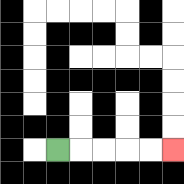{'start': '[2, 6]', 'end': '[7, 6]', 'path_directions': 'R,R,R,R,R', 'path_coordinates': '[[2, 6], [3, 6], [4, 6], [5, 6], [6, 6], [7, 6]]'}